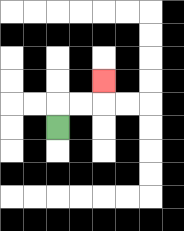{'start': '[2, 5]', 'end': '[4, 3]', 'path_directions': 'U,R,R,U', 'path_coordinates': '[[2, 5], [2, 4], [3, 4], [4, 4], [4, 3]]'}